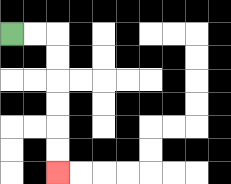{'start': '[0, 1]', 'end': '[2, 7]', 'path_directions': 'R,R,D,D,D,D,D,D', 'path_coordinates': '[[0, 1], [1, 1], [2, 1], [2, 2], [2, 3], [2, 4], [2, 5], [2, 6], [2, 7]]'}